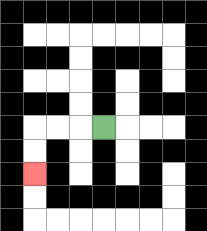{'start': '[4, 5]', 'end': '[1, 7]', 'path_directions': 'L,L,L,D,D', 'path_coordinates': '[[4, 5], [3, 5], [2, 5], [1, 5], [1, 6], [1, 7]]'}